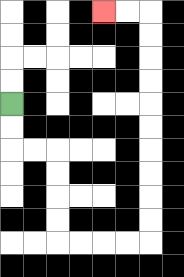{'start': '[0, 4]', 'end': '[4, 0]', 'path_directions': 'D,D,R,R,D,D,D,D,R,R,R,R,U,U,U,U,U,U,U,U,U,U,L,L', 'path_coordinates': '[[0, 4], [0, 5], [0, 6], [1, 6], [2, 6], [2, 7], [2, 8], [2, 9], [2, 10], [3, 10], [4, 10], [5, 10], [6, 10], [6, 9], [6, 8], [6, 7], [6, 6], [6, 5], [6, 4], [6, 3], [6, 2], [6, 1], [6, 0], [5, 0], [4, 0]]'}